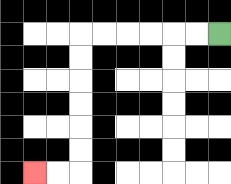{'start': '[9, 1]', 'end': '[1, 7]', 'path_directions': 'L,L,L,L,L,L,D,D,D,D,D,D,L,L', 'path_coordinates': '[[9, 1], [8, 1], [7, 1], [6, 1], [5, 1], [4, 1], [3, 1], [3, 2], [3, 3], [3, 4], [3, 5], [3, 6], [3, 7], [2, 7], [1, 7]]'}